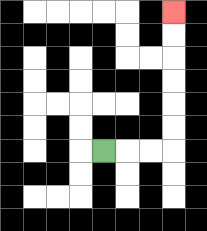{'start': '[4, 6]', 'end': '[7, 0]', 'path_directions': 'R,R,R,U,U,U,U,U,U', 'path_coordinates': '[[4, 6], [5, 6], [6, 6], [7, 6], [7, 5], [7, 4], [7, 3], [7, 2], [7, 1], [7, 0]]'}